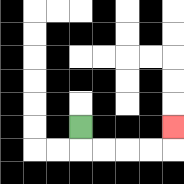{'start': '[3, 5]', 'end': '[7, 5]', 'path_directions': 'D,R,R,R,R,U', 'path_coordinates': '[[3, 5], [3, 6], [4, 6], [5, 6], [6, 6], [7, 6], [7, 5]]'}